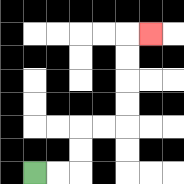{'start': '[1, 7]', 'end': '[6, 1]', 'path_directions': 'R,R,U,U,R,R,U,U,U,U,R', 'path_coordinates': '[[1, 7], [2, 7], [3, 7], [3, 6], [3, 5], [4, 5], [5, 5], [5, 4], [5, 3], [5, 2], [5, 1], [6, 1]]'}